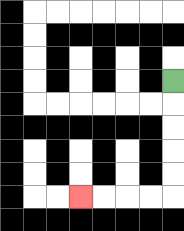{'start': '[7, 3]', 'end': '[3, 8]', 'path_directions': 'D,D,D,D,D,L,L,L,L', 'path_coordinates': '[[7, 3], [7, 4], [7, 5], [7, 6], [7, 7], [7, 8], [6, 8], [5, 8], [4, 8], [3, 8]]'}